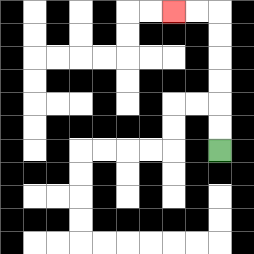{'start': '[9, 6]', 'end': '[7, 0]', 'path_directions': 'U,U,U,U,U,U,L,L', 'path_coordinates': '[[9, 6], [9, 5], [9, 4], [9, 3], [9, 2], [9, 1], [9, 0], [8, 0], [7, 0]]'}